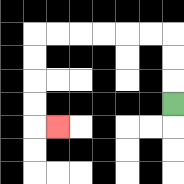{'start': '[7, 4]', 'end': '[2, 5]', 'path_directions': 'U,U,U,L,L,L,L,L,L,D,D,D,D,R', 'path_coordinates': '[[7, 4], [7, 3], [7, 2], [7, 1], [6, 1], [5, 1], [4, 1], [3, 1], [2, 1], [1, 1], [1, 2], [1, 3], [1, 4], [1, 5], [2, 5]]'}